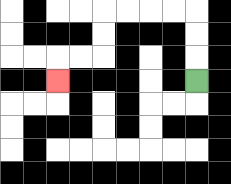{'start': '[8, 3]', 'end': '[2, 3]', 'path_directions': 'U,U,U,L,L,L,L,D,D,L,L,D', 'path_coordinates': '[[8, 3], [8, 2], [8, 1], [8, 0], [7, 0], [6, 0], [5, 0], [4, 0], [4, 1], [4, 2], [3, 2], [2, 2], [2, 3]]'}